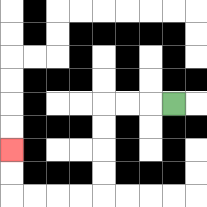{'start': '[7, 4]', 'end': '[0, 6]', 'path_directions': 'L,L,L,D,D,D,D,L,L,L,L,U,U', 'path_coordinates': '[[7, 4], [6, 4], [5, 4], [4, 4], [4, 5], [4, 6], [4, 7], [4, 8], [3, 8], [2, 8], [1, 8], [0, 8], [0, 7], [0, 6]]'}